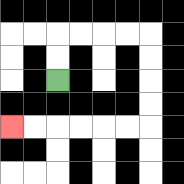{'start': '[2, 3]', 'end': '[0, 5]', 'path_directions': 'U,U,R,R,R,R,D,D,D,D,L,L,L,L,L,L', 'path_coordinates': '[[2, 3], [2, 2], [2, 1], [3, 1], [4, 1], [5, 1], [6, 1], [6, 2], [6, 3], [6, 4], [6, 5], [5, 5], [4, 5], [3, 5], [2, 5], [1, 5], [0, 5]]'}